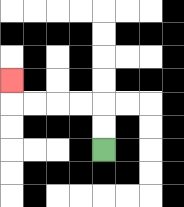{'start': '[4, 6]', 'end': '[0, 3]', 'path_directions': 'U,U,L,L,L,L,U', 'path_coordinates': '[[4, 6], [4, 5], [4, 4], [3, 4], [2, 4], [1, 4], [0, 4], [0, 3]]'}